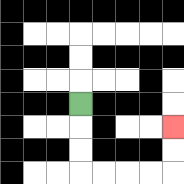{'start': '[3, 4]', 'end': '[7, 5]', 'path_directions': 'D,D,D,R,R,R,R,U,U', 'path_coordinates': '[[3, 4], [3, 5], [3, 6], [3, 7], [4, 7], [5, 7], [6, 7], [7, 7], [7, 6], [7, 5]]'}